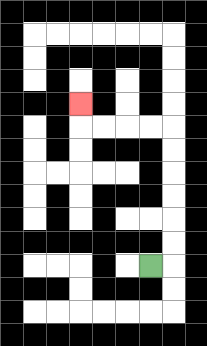{'start': '[6, 11]', 'end': '[3, 4]', 'path_directions': 'R,U,U,U,U,U,U,L,L,L,L,U', 'path_coordinates': '[[6, 11], [7, 11], [7, 10], [7, 9], [7, 8], [7, 7], [7, 6], [7, 5], [6, 5], [5, 5], [4, 5], [3, 5], [3, 4]]'}